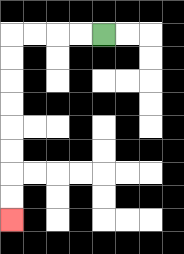{'start': '[4, 1]', 'end': '[0, 9]', 'path_directions': 'L,L,L,L,D,D,D,D,D,D,D,D', 'path_coordinates': '[[4, 1], [3, 1], [2, 1], [1, 1], [0, 1], [0, 2], [0, 3], [0, 4], [0, 5], [0, 6], [0, 7], [0, 8], [0, 9]]'}